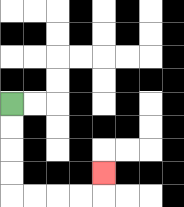{'start': '[0, 4]', 'end': '[4, 7]', 'path_directions': 'D,D,D,D,R,R,R,R,U', 'path_coordinates': '[[0, 4], [0, 5], [0, 6], [0, 7], [0, 8], [1, 8], [2, 8], [3, 8], [4, 8], [4, 7]]'}